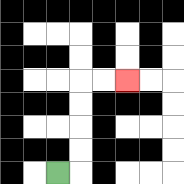{'start': '[2, 7]', 'end': '[5, 3]', 'path_directions': 'R,U,U,U,U,R,R', 'path_coordinates': '[[2, 7], [3, 7], [3, 6], [3, 5], [3, 4], [3, 3], [4, 3], [5, 3]]'}